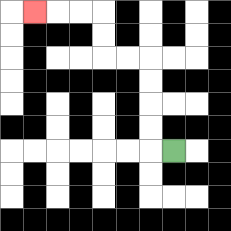{'start': '[7, 6]', 'end': '[1, 0]', 'path_directions': 'L,U,U,U,U,L,L,U,U,L,L,L', 'path_coordinates': '[[7, 6], [6, 6], [6, 5], [6, 4], [6, 3], [6, 2], [5, 2], [4, 2], [4, 1], [4, 0], [3, 0], [2, 0], [1, 0]]'}